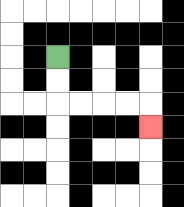{'start': '[2, 2]', 'end': '[6, 5]', 'path_directions': 'D,D,R,R,R,R,D', 'path_coordinates': '[[2, 2], [2, 3], [2, 4], [3, 4], [4, 4], [5, 4], [6, 4], [6, 5]]'}